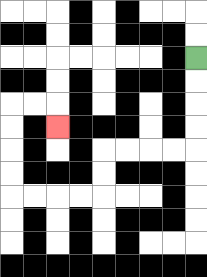{'start': '[8, 2]', 'end': '[2, 5]', 'path_directions': 'D,D,D,D,L,L,L,L,D,D,L,L,L,L,U,U,U,U,R,R,D', 'path_coordinates': '[[8, 2], [8, 3], [8, 4], [8, 5], [8, 6], [7, 6], [6, 6], [5, 6], [4, 6], [4, 7], [4, 8], [3, 8], [2, 8], [1, 8], [0, 8], [0, 7], [0, 6], [0, 5], [0, 4], [1, 4], [2, 4], [2, 5]]'}